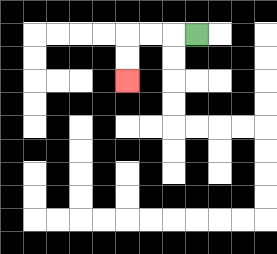{'start': '[8, 1]', 'end': '[5, 3]', 'path_directions': 'L,L,L,D,D', 'path_coordinates': '[[8, 1], [7, 1], [6, 1], [5, 1], [5, 2], [5, 3]]'}